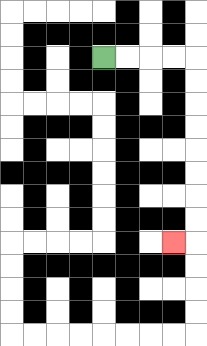{'start': '[4, 2]', 'end': '[7, 10]', 'path_directions': 'R,R,R,R,D,D,D,D,D,D,D,D,L', 'path_coordinates': '[[4, 2], [5, 2], [6, 2], [7, 2], [8, 2], [8, 3], [8, 4], [8, 5], [8, 6], [8, 7], [8, 8], [8, 9], [8, 10], [7, 10]]'}